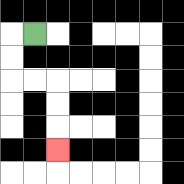{'start': '[1, 1]', 'end': '[2, 6]', 'path_directions': 'L,D,D,R,R,D,D,D', 'path_coordinates': '[[1, 1], [0, 1], [0, 2], [0, 3], [1, 3], [2, 3], [2, 4], [2, 5], [2, 6]]'}